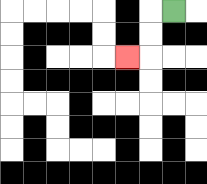{'start': '[7, 0]', 'end': '[5, 2]', 'path_directions': 'L,D,D,L', 'path_coordinates': '[[7, 0], [6, 0], [6, 1], [6, 2], [5, 2]]'}